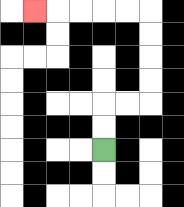{'start': '[4, 6]', 'end': '[1, 0]', 'path_directions': 'U,U,R,R,U,U,U,U,L,L,L,L,L', 'path_coordinates': '[[4, 6], [4, 5], [4, 4], [5, 4], [6, 4], [6, 3], [6, 2], [6, 1], [6, 0], [5, 0], [4, 0], [3, 0], [2, 0], [1, 0]]'}